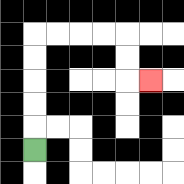{'start': '[1, 6]', 'end': '[6, 3]', 'path_directions': 'U,U,U,U,U,R,R,R,R,D,D,R', 'path_coordinates': '[[1, 6], [1, 5], [1, 4], [1, 3], [1, 2], [1, 1], [2, 1], [3, 1], [4, 1], [5, 1], [5, 2], [5, 3], [6, 3]]'}